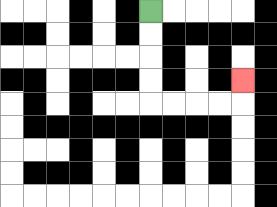{'start': '[6, 0]', 'end': '[10, 3]', 'path_directions': 'D,D,D,D,R,R,R,R,U', 'path_coordinates': '[[6, 0], [6, 1], [6, 2], [6, 3], [6, 4], [7, 4], [8, 4], [9, 4], [10, 4], [10, 3]]'}